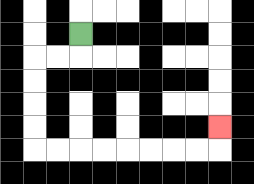{'start': '[3, 1]', 'end': '[9, 5]', 'path_directions': 'D,L,L,D,D,D,D,R,R,R,R,R,R,R,R,U', 'path_coordinates': '[[3, 1], [3, 2], [2, 2], [1, 2], [1, 3], [1, 4], [1, 5], [1, 6], [2, 6], [3, 6], [4, 6], [5, 6], [6, 6], [7, 6], [8, 6], [9, 6], [9, 5]]'}